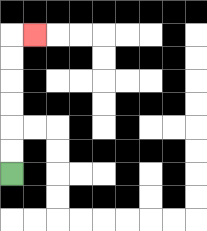{'start': '[0, 7]', 'end': '[1, 1]', 'path_directions': 'U,U,U,U,U,U,R', 'path_coordinates': '[[0, 7], [0, 6], [0, 5], [0, 4], [0, 3], [0, 2], [0, 1], [1, 1]]'}